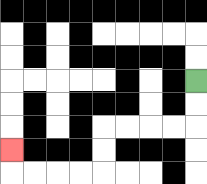{'start': '[8, 3]', 'end': '[0, 6]', 'path_directions': 'D,D,L,L,L,L,D,D,L,L,L,L,U', 'path_coordinates': '[[8, 3], [8, 4], [8, 5], [7, 5], [6, 5], [5, 5], [4, 5], [4, 6], [4, 7], [3, 7], [2, 7], [1, 7], [0, 7], [0, 6]]'}